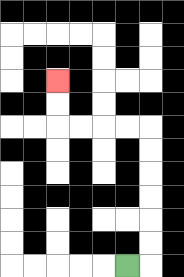{'start': '[5, 11]', 'end': '[2, 3]', 'path_directions': 'R,U,U,U,U,U,U,L,L,L,L,U,U', 'path_coordinates': '[[5, 11], [6, 11], [6, 10], [6, 9], [6, 8], [6, 7], [6, 6], [6, 5], [5, 5], [4, 5], [3, 5], [2, 5], [2, 4], [2, 3]]'}